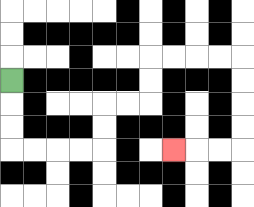{'start': '[0, 3]', 'end': '[7, 6]', 'path_directions': 'D,D,D,R,R,R,R,U,U,R,R,U,U,R,R,R,R,D,D,D,D,L,L,L', 'path_coordinates': '[[0, 3], [0, 4], [0, 5], [0, 6], [1, 6], [2, 6], [3, 6], [4, 6], [4, 5], [4, 4], [5, 4], [6, 4], [6, 3], [6, 2], [7, 2], [8, 2], [9, 2], [10, 2], [10, 3], [10, 4], [10, 5], [10, 6], [9, 6], [8, 6], [7, 6]]'}